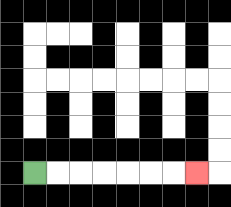{'start': '[1, 7]', 'end': '[8, 7]', 'path_directions': 'R,R,R,R,R,R,R', 'path_coordinates': '[[1, 7], [2, 7], [3, 7], [4, 7], [5, 7], [6, 7], [7, 7], [8, 7]]'}